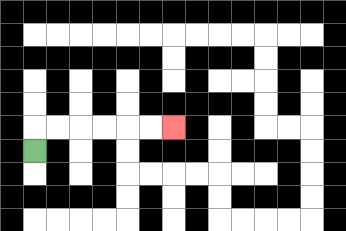{'start': '[1, 6]', 'end': '[7, 5]', 'path_directions': 'U,R,R,R,R,R,R', 'path_coordinates': '[[1, 6], [1, 5], [2, 5], [3, 5], [4, 5], [5, 5], [6, 5], [7, 5]]'}